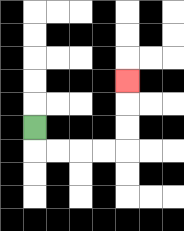{'start': '[1, 5]', 'end': '[5, 3]', 'path_directions': 'D,R,R,R,R,U,U,U', 'path_coordinates': '[[1, 5], [1, 6], [2, 6], [3, 6], [4, 6], [5, 6], [5, 5], [5, 4], [5, 3]]'}